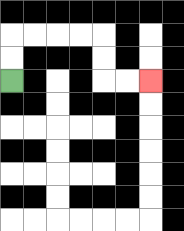{'start': '[0, 3]', 'end': '[6, 3]', 'path_directions': 'U,U,R,R,R,R,D,D,R,R', 'path_coordinates': '[[0, 3], [0, 2], [0, 1], [1, 1], [2, 1], [3, 1], [4, 1], [4, 2], [4, 3], [5, 3], [6, 3]]'}